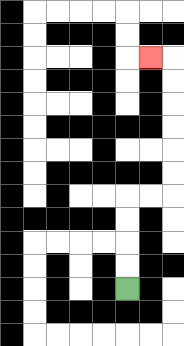{'start': '[5, 12]', 'end': '[6, 2]', 'path_directions': 'U,U,U,U,R,R,U,U,U,U,U,U,L', 'path_coordinates': '[[5, 12], [5, 11], [5, 10], [5, 9], [5, 8], [6, 8], [7, 8], [7, 7], [7, 6], [7, 5], [7, 4], [7, 3], [7, 2], [6, 2]]'}